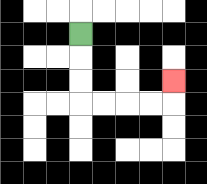{'start': '[3, 1]', 'end': '[7, 3]', 'path_directions': 'D,D,D,R,R,R,R,U', 'path_coordinates': '[[3, 1], [3, 2], [3, 3], [3, 4], [4, 4], [5, 4], [6, 4], [7, 4], [7, 3]]'}